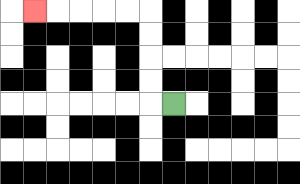{'start': '[7, 4]', 'end': '[1, 0]', 'path_directions': 'L,U,U,U,U,L,L,L,L,L', 'path_coordinates': '[[7, 4], [6, 4], [6, 3], [6, 2], [6, 1], [6, 0], [5, 0], [4, 0], [3, 0], [2, 0], [1, 0]]'}